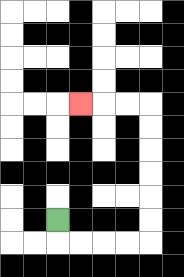{'start': '[2, 9]', 'end': '[3, 4]', 'path_directions': 'D,R,R,R,R,U,U,U,U,U,U,L,L,L', 'path_coordinates': '[[2, 9], [2, 10], [3, 10], [4, 10], [5, 10], [6, 10], [6, 9], [6, 8], [6, 7], [6, 6], [6, 5], [6, 4], [5, 4], [4, 4], [3, 4]]'}